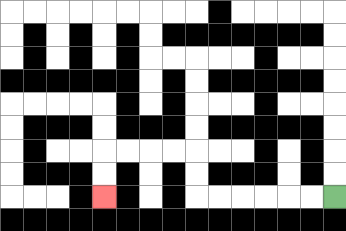{'start': '[14, 8]', 'end': '[4, 8]', 'path_directions': 'L,L,L,L,L,L,U,U,L,L,L,L,D,D', 'path_coordinates': '[[14, 8], [13, 8], [12, 8], [11, 8], [10, 8], [9, 8], [8, 8], [8, 7], [8, 6], [7, 6], [6, 6], [5, 6], [4, 6], [4, 7], [4, 8]]'}